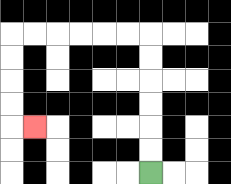{'start': '[6, 7]', 'end': '[1, 5]', 'path_directions': 'U,U,U,U,U,U,L,L,L,L,L,L,D,D,D,D,R', 'path_coordinates': '[[6, 7], [6, 6], [6, 5], [6, 4], [6, 3], [6, 2], [6, 1], [5, 1], [4, 1], [3, 1], [2, 1], [1, 1], [0, 1], [0, 2], [0, 3], [0, 4], [0, 5], [1, 5]]'}